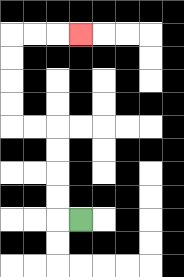{'start': '[3, 9]', 'end': '[3, 1]', 'path_directions': 'L,U,U,U,U,L,L,U,U,U,U,R,R,R', 'path_coordinates': '[[3, 9], [2, 9], [2, 8], [2, 7], [2, 6], [2, 5], [1, 5], [0, 5], [0, 4], [0, 3], [0, 2], [0, 1], [1, 1], [2, 1], [3, 1]]'}